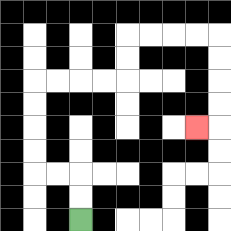{'start': '[3, 9]', 'end': '[8, 5]', 'path_directions': 'U,U,L,L,U,U,U,U,R,R,R,R,U,U,R,R,R,R,D,D,D,D,L', 'path_coordinates': '[[3, 9], [3, 8], [3, 7], [2, 7], [1, 7], [1, 6], [1, 5], [1, 4], [1, 3], [2, 3], [3, 3], [4, 3], [5, 3], [5, 2], [5, 1], [6, 1], [7, 1], [8, 1], [9, 1], [9, 2], [9, 3], [9, 4], [9, 5], [8, 5]]'}